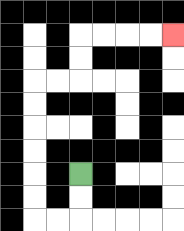{'start': '[3, 7]', 'end': '[7, 1]', 'path_directions': 'D,D,L,L,U,U,U,U,U,U,R,R,U,U,R,R,R,R', 'path_coordinates': '[[3, 7], [3, 8], [3, 9], [2, 9], [1, 9], [1, 8], [1, 7], [1, 6], [1, 5], [1, 4], [1, 3], [2, 3], [3, 3], [3, 2], [3, 1], [4, 1], [5, 1], [6, 1], [7, 1]]'}